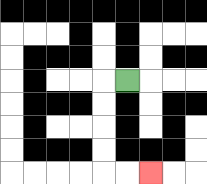{'start': '[5, 3]', 'end': '[6, 7]', 'path_directions': 'L,D,D,D,D,R,R', 'path_coordinates': '[[5, 3], [4, 3], [4, 4], [4, 5], [4, 6], [4, 7], [5, 7], [6, 7]]'}